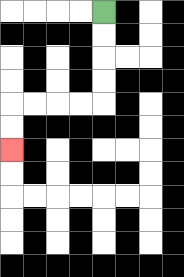{'start': '[4, 0]', 'end': '[0, 6]', 'path_directions': 'D,D,D,D,L,L,L,L,D,D', 'path_coordinates': '[[4, 0], [4, 1], [4, 2], [4, 3], [4, 4], [3, 4], [2, 4], [1, 4], [0, 4], [0, 5], [0, 6]]'}